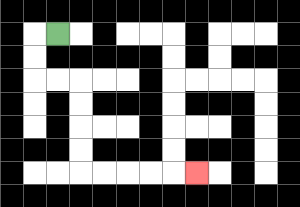{'start': '[2, 1]', 'end': '[8, 7]', 'path_directions': 'L,D,D,R,R,D,D,D,D,R,R,R,R,R', 'path_coordinates': '[[2, 1], [1, 1], [1, 2], [1, 3], [2, 3], [3, 3], [3, 4], [3, 5], [3, 6], [3, 7], [4, 7], [5, 7], [6, 7], [7, 7], [8, 7]]'}